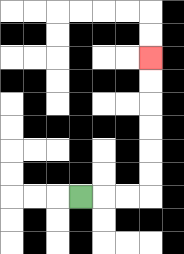{'start': '[3, 8]', 'end': '[6, 2]', 'path_directions': 'R,R,R,U,U,U,U,U,U', 'path_coordinates': '[[3, 8], [4, 8], [5, 8], [6, 8], [6, 7], [6, 6], [6, 5], [6, 4], [6, 3], [6, 2]]'}